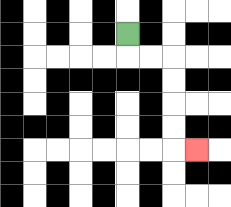{'start': '[5, 1]', 'end': '[8, 6]', 'path_directions': 'D,R,R,D,D,D,D,R', 'path_coordinates': '[[5, 1], [5, 2], [6, 2], [7, 2], [7, 3], [7, 4], [7, 5], [7, 6], [8, 6]]'}